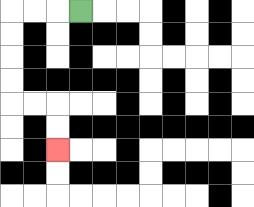{'start': '[3, 0]', 'end': '[2, 6]', 'path_directions': 'L,L,L,D,D,D,D,R,R,D,D', 'path_coordinates': '[[3, 0], [2, 0], [1, 0], [0, 0], [0, 1], [0, 2], [0, 3], [0, 4], [1, 4], [2, 4], [2, 5], [2, 6]]'}